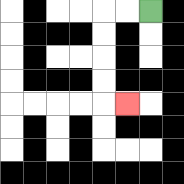{'start': '[6, 0]', 'end': '[5, 4]', 'path_directions': 'L,L,D,D,D,D,R', 'path_coordinates': '[[6, 0], [5, 0], [4, 0], [4, 1], [4, 2], [4, 3], [4, 4], [5, 4]]'}